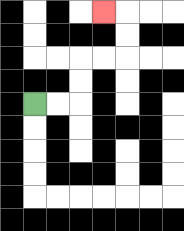{'start': '[1, 4]', 'end': '[4, 0]', 'path_directions': 'R,R,U,U,R,R,U,U,L', 'path_coordinates': '[[1, 4], [2, 4], [3, 4], [3, 3], [3, 2], [4, 2], [5, 2], [5, 1], [5, 0], [4, 0]]'}